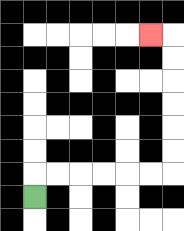{'start': '[1, 8]', 'end': '[6, 1]', 'path_directions': 'U,R,R,R,R,R,R,U,U,U,U,U,U,L', 'path_coordinates': '[[1, 8], [1, 7], [2, 7], [3, 7], [4, 7], [5, 7], [6, 7], [7, 7], [7, 6], [7, 5], [7, 4], [7, 3], [7, 2], [7, 1], [6, 1]]'}